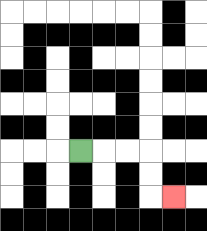{'start': '[3, 6]', 'end': '[7, 8]', 'path_directions': 'R,R,R,D,D,R', 'path_coordinates': '[[3, 6], [4, 6], [5, 6], [6, 6], [6, 7], [6, 8], [7, 8]]'}